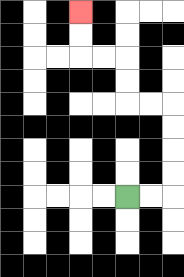{'start': '[5, 8]', 'end': '[3, 0]', 'path_directions': 'R,R,U,U,U,U,L,L,U,U,L,L,U,U', 'path_coordinates': '[[5, 8], [6, 8], [7, 8], [7, 7], [7, 6], [7, 5], [7, 4], [6, 4], [5, 4], [5, 3], [5, 2], [4, 2], [3, 2], [3, 1], [3, 0]]'}